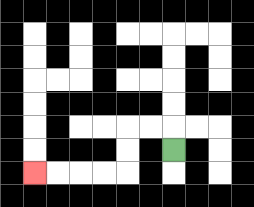{'start': '[7, 6]', 'end': '[1, 7]', 'path_directions': 'U,L,L,D,D,L,L,L,L', 'path_coordinates': '[[7, 6], [7, 5], [6, 5], [5, 5], [5, 6], [5, 7], [4, 7], [3, 7], [2, 7], [1, 7]]'}